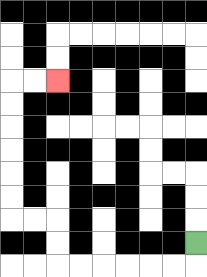{'start': '[8, 10]', 'end': '[2, 3]', 'path_directions': 'D,L,L,L,L,L,L,U,U,L,L,U,U,U,U,U,U,R,R', 'path_coordinates': '[[8, 10], [8, 11], [7, 11], [6, 11], [5, 11], [4, 11], [3, 11], [2, 11], [2, 10], [2, 9], [1, 9], [0, 9], [0, 8], [0, 7], [0, 6], [0, 5], [0, 4], [0, 3], [1, 3], [2, 3]]'}